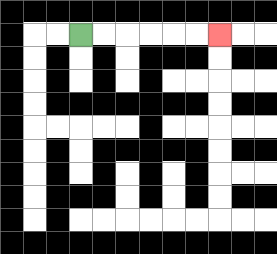{'start': '[3, 1]', 'end': '[9, 1]', 'path_directions': 'R,R,R,R,R,R', 'path_coordinates': '[[3, 1], [4, 1], [5, 1], [6, 1], [7, 1], [8, 1], [9, 1]]'}